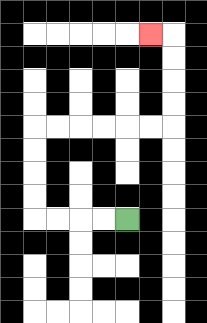{'start': '[5, 9]', 'end': '[6, 1]', 'path_directions': 'L,L,L,L,U,U,U,U,R,R,R,R,R,R,U,U,U,U,L', 'path_coordinates': '[[5, 9], [4, 9], [3, 9], [2, 9], [1, 9], [1, 8], [1, 7], [1, 6], [1, 5], [2, 5], [3, 5], [4, 5], [5, 5], [6, 5], [7, 5], [7, 4], [7, 3], [7, 2], [7, 1], [6, 1]]'}